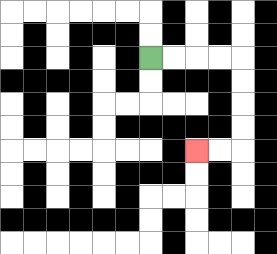{'start': '[6, 2]', 'end': '[8, 6]', 'path_directions': 'R,R,R,R,D,D,D,D,L,L', 'path_coordinates': '[[6, 2], [7, 2], [8, 2], [9, 2], [10, 2], [10, 3], [10, 4], [10, 5], [10, 6], [9, 6], [8, 6]]'}